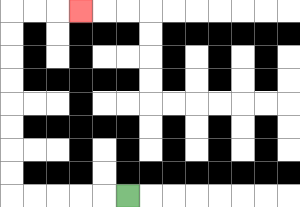{'start': '[5, 8]', 'end': '[3, 0]', 'path_directions': 'L,L,L,L,L,U,U,U,U,U,U,U,U,R,R,R', 'path_coordinates': '[[5, 8], [4, 8], [3, 8], [2, 8], [1, 8], [0, 8], [0, 7], [0, 6], [0, 5], [0, 4], [0, 3], [0, 2], [0, 1], [0, 0], [1, 0], [2, 0], [3, 0]]'}